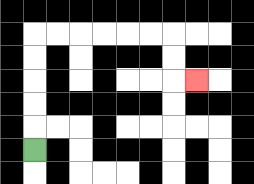{'start': '[1, 6]', 'end': '[8, 3]', 'path_directions': 'U,U,U,U,U,R,R,R,R,R,R,D,D,R', 'path_coordinates': '[[1, 6], [1, 5], [1, 4], [1, 3], [1, 2], [1, 1], [2, 1], [3, 1], [4, 1], [5, 1], [6, 1], [7, 1], [7, 2], [7, 3], [8, 3]]'}